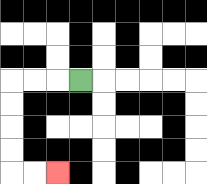{'start': '[3, 3]', 'end': '[2, 7]', 'path_directions': 'L,L,L,D,D,D,D,R,R', 'path_coordinates': '[[3, 3], [2, 3], [1, 3], [0, 3], [0, 4], [0, 5], [0, 6], [0, 7], [1, 7], [2, 7]]'}